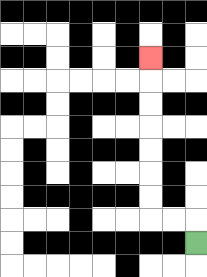{'start': '[8, 10]', 'end': '[6, 2]', 'path_directions': 'U,L,L,U,U,U,U,U,U,U', 'path_coordinates': '[[8, 10], [8, 9], [7, 9], [6, 9], [6, 8], [6, 7], [6, 6], [6, 5], [6, 4], [6, 3], [6, 2]]'}